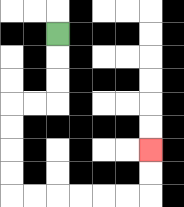{'start': '[2, 1]', 'end': '[6, 6]', 'path_directions': 'D,D,D,L,L,D,D,D,D,R,R,R,R,R,R,U,U', 'path_coordinates': '[[2, 1], [2, 2], [2, 3], [2, 4], [1, 4], [0, 4], [0, 5], [0, 6], [0, 7], [0, 8], [1, 8], [2, 8], [3, 8], [4, 8], [5, 8], [6, 8], [6, 7], [6, 6]]'}